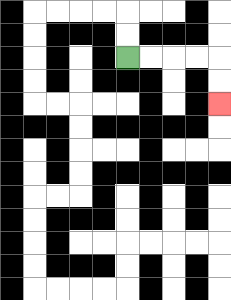{'start': '[5, 2]', 'end': '[9, 4]', 'path_directions': 'R,R,R,R,D,D', 'path_coordinates': '[[5, 2], [6, 2], [7, 2], [8, 2], [9, 2], [9, 3], [9, 4]]'}